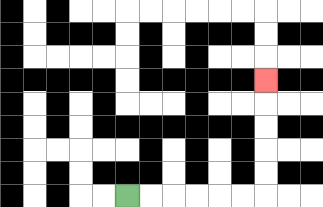{'start': '[5, 8]', 'end': '[11, 3]', 'path_directions': 'R,R,R,R,R,R,U,U,U,U,U', 'path_coordinates': '[[5, 8], [6, 8], [7, 8], [8, 8], [9, 8], [10, 8], [11, 8], [11, 7], [11, 6], [11, 5], [11, 4], [11, 3]]'}